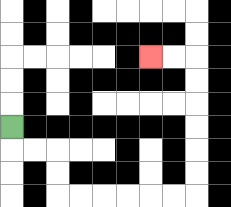{'start': '[0, 5]', 'end': '[6, 2]', 'path_directions': 'D,R,R,D,D,R,R,R,R,R,R,U,U,U,U,U,U,L,L', 'path_coordinates': '[[0, 5], [0, 6], [1, 6], [2, 6], [2, 7], [2, 8], [3, 8], [4, 8], [5, 8], [6, 8], [7, 8], [8, 8], [8, 7], [8, 6], [8, 5], [8, 4], [8, 3], [8, 2], [7, 2], [6, 2]]'}